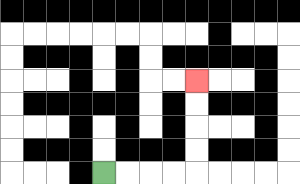{'start': '[4, 7]', 'end': '[8, 3]', 'path_directions': 'R,R,R,R,U,U,U,U', 'path_coordinates': '[[4, 7], [5, 7], [6, 7], [7, 7], [8, 7], [8, 6], [8, 5], [8, 4], [8, 3]]'}